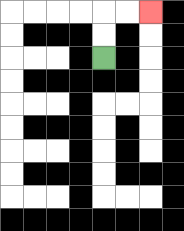{'start': '[4, 2]', 'end': '[6, 0]', 'path_directions': 'U,U,R,R', 'path_coordinates': '[[4, 2], [4, 1], [4, 0], [5, 0], [6, 0]]'}